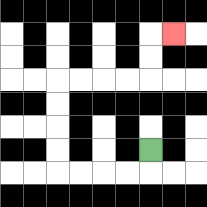{'start': '[6, 6]', 'end': '[7, 1]', 'path_directions': 'D,L,L,L,L,U,U,U,U,R,R,R,R,U,U,R', 'path_coordinates': '[[6, 6], [6, 7], [5, 7], [4, 7], [3, 7], [2, 7], [2, 6], [2, 5], [2, 4], [2, 3], [3, 3], [4, 3], [5, 3], [6, 3], [6, 2], [6, 1], [7, 1]]'}